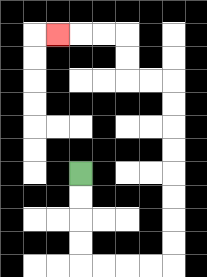{'start': '[3, 7]', 'end': '[2, 1]', 'path_directions': 'D,D,D,D,R,R,R,R,U,U,U,U,U,U,U,U,L,L,U,U,L,L,L', 'path_coordinates': '[[3, 7], [3, 8], [3, 9], [3, 10], [3, 11], [4, 11], [5, 11], [6, 11], [7, 11], [7, 10], [7, 9], [7, 8], [7, 7], [7, 6], [7, 5], [7, 4], [7, 3], [6, 3], [5, 3], [5, 2], [5, 1], [4, 1], [3, 1], [2, 1]]'}